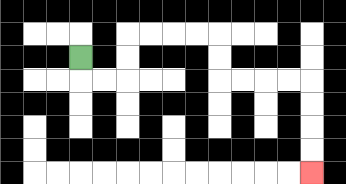{'start': '[3, 2]', 'end': '[13, 7]', 'path_directions': 'D,R,R,U,U,R,R,R,R,D,D,R,R,R,R,D,D,D,D', 'path_coordinates': '[[3, 2], [3, 3], [4, 3], [5, 3], [5, 2], [5, 1], [6, 1], [7, 1], [8, 1], [9, 1], [9, 2], [9, 3], [10, 3], [11, 3], [12, 3], [13, 3], [13, 4], [13, 5], [13, 6], [13, 7]]'}